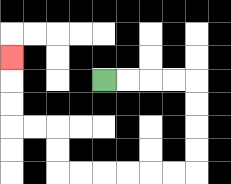{'start': '[4, 3]', 'end': '[0, 2]', 'path_directions': 'R,R,R,R,D,D,D,D,L,L,L,L,L,L,U,U,L,L,U,U,U', 'path_coordinates': '[[4, 3], [5, 3], [6, 3], [7, 3], [8, 3], [8, 4], [8, 5], [8, 6], [8, 7], [7, 7], [6, 7], [5, 7], [4, 7], [3, 7], [2, 7], [2, 6], [2, 5], [1, 5], [0, 5], [0, 4], [0, 3], [0, 2]]'}